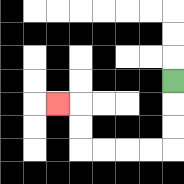{'start': '[7, 3]', 'end': '[2, 4]', 'path_directions': 'D,D,D,L,L,L,L,U,U,L', 'path_coordinates': '[[7, 3], [7, 4], [7, 5], [7, 6], [6, 6], [5, 6], [4, 6], [3, 6], [3, 5], [3, 4], [2, 4]]'}